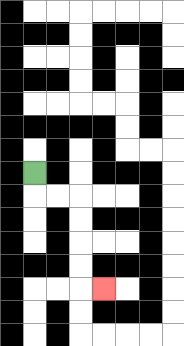{'start': '[1, 7]', 'end': '[4, 12]', 'path_directions': 'D,R,R,D,D,D,D,R', 'path_coordinates': '[[1, 7], [1, 8], [2, 8], [3, 8], [3, 9], [3, 10], [3, 11], [3, 12], [4, 12]]'}